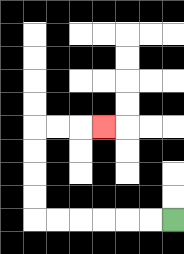{'start': '[7, 9]', 'end': '[4, 5]', 'path_directions': 'L,L,L,L,L,L,U,U,U,U,R,R,R', 'path_coordinates': '[[7, 9], [6, 9], [5, 9], [4, 9], [3, 9], [2, 9], [1, 9], [1, 8], [1, 7], [1, 6], [1, 5], [2, 5], [3, 5], [4, 5]]'}